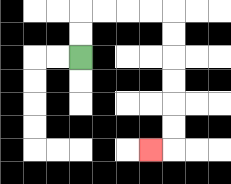{'start': '[3, 2]', 'end': '[6, 6]', 'path_directions': 'U,U,R,R,R,R,D,D,D,D,D,D,L', 'path_coordinates': '[[3, 2], [3, 1], [3, 0], [4, 0], [5, 0], [6, 0], [7, 0], [7, 1], [7, 2], [7, 3], [7, 4], [7, 5], [7, 6], [6, 6]]'}